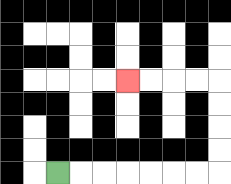{'start': '[2, 7]', 'end': '[5, 3]', 'path_directions': 'R,R,R,R,R,R,R,U,U,U,U,L,L,L,L', 'path_coordinates': '[[2, 7], [3, 7], [4, 7], [5, 7], [6, 7], [7, 7], [8, 7], [9, 7], [9, 6], [9, 5], [9, 4], [9, 3], [8, 3], [7, 3], [6, 3], [5, 3]]'}